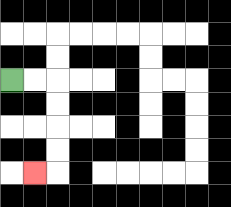{'start': '[0, 3]', 'end': '[1, 7]', 'path_directions': 'R,R,D,D,D,D,L', 'path_coordinates': '[[0, 3], [1, 3], [2, 3], [2, 4], [2, 5], [2, 6], [2, 7], [1, 7]]'}